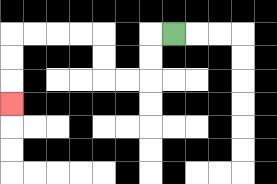{'start': '[7, 1]', 'end': '[0, 4]', 'path_directions': 'L,D,D,L,L,U,U,L,L,L,L,D,D,D', 'path_coordinates': '[[7, 1], [6, 1], [6, 2], [6, 3], [5, 3], [4, 3], [4, 2], [4, 1], [3, 1], [2, 1], [1, 1], [0, 1], [0, 2], [0, 3], [0, 4]]'}